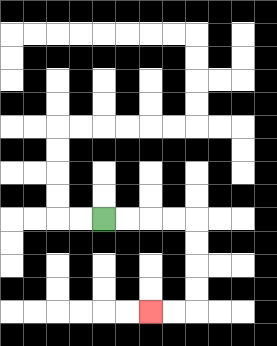{'start': '[4, 9]', 'end': '[6, 13]', 'path_directions': 'R,R,R,R,D,D,D,D,L,L', 'path_coordinates': '[[4, 9], [5, 9], [6, 9], [7, 9], [8, 9], [8, 10], [8, 11], [8, 12], [8, 13], [7, 13], [6, 13]]'}